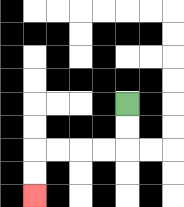{'start': '[5, 4]', 'end': '[1, 8]', 'path_directions': 'D,D,L,L,L,L,D,D', 'path_coordinates': '[[5, 4], [5, 5], [5, 6], [4, 6], [3, 6], [2, 6], [1, 6], [1, 7], [1, 8]]'}